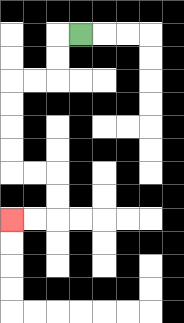{'start': '[3, 1]', 'end': '[0, 9]', 'path_directions': 'L,D,D,L,L,D,D,D,D,R,R,D,D,L,L', 'path_coordinates': '[[3, 1], [2, 1], [2, 2], [2, 3], [1, 3], [0, 3], [0, 4], [0, 5], [0, 6], [0, 7], [1, 7], [2, 7], [2, 8], [2, 9], [1, 9], [0, 9]]'}